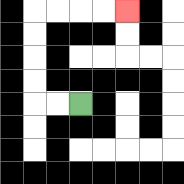{'start': '[3, 4]', 'end': '[5, 0]', 'path_directions': 'L,L,U,U,U,U,R,R,R,R', 'path_coordinates': '[[3, 4], [2, 4], [1, 4], [1, 3], [1, 2], [1, 1], [1, 0], [2, 0], [3, 0], [4, 0], [5, 0]]'}